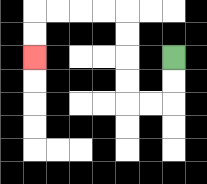{'start': '[7, 2]', 'end': '[1, 2]', 'path_directions': 'D,D,L,L,U,U,U,U,L,L,L,L,D,D', 'path_coordinates': '[[7, 2], [7, 3], [7, 4], [6, 4], [5, 4], [5, 3], [5, 2], [5, 1], [5, 0], [4, 0], [3, 0], [2, 0], [1, 0], [1, 1], [1, 2]]'}